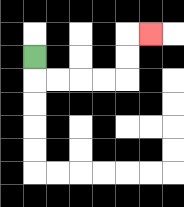{'start': '[1, 2]', 'end': '[6, 1]', 'path_directions': 'D,R,R,R,R,U,U,R', 'path_coordinates': '[[1, 2], [1, 3], [2, 3], [3, 3], [4, 3], [5, 3], [5, 2], [5, 1], [6, 1]]'}